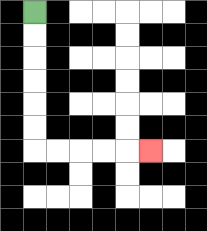{'start': '[1, 0]', 'end': '[6, 6]', 'path_directions': 'D,D,D,D,D,D,R,R,R,R,R', 'path_coordinates': '[[1, 0], [1, 1], [1, 2], [1, 3], [1, 4], [1, 5], [1, 6], [2, 6], [3, 6], [4, 6], [5, 6], [6, 6]]'}